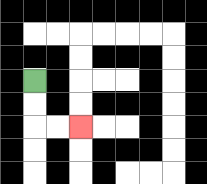{'start': '[1, 3]', 'end': '[3, 5]', 'path_directions': 'D,D,R,R', 'path_coordinates': '[[1, 3], [1, 4], [1, 5], [2, 5], [3, 5]]'}